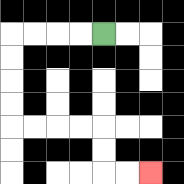{'start': '[4, 1]', 'end': '[6, 7]', 'path_directions': 'L,L,L,L,D,D,D,D,R,R,R,R,D,D,R,R', 'path_coordinates': '[[4, 1], [3, 1], [2, 1], [1, 1], [0, 1], [0, 2], [0, 3], [0, 4], [0, 5], [1, 5], [2, 5], [3, 5], [4, 5], [4, 6], [4, 7], [5, 7], [6, 7]]'}